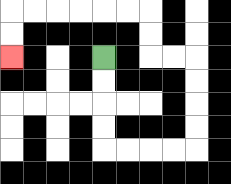{'start': '[4, 2]', 'end': '[0, 2]', 'path_directions': 'D,D,D,D,R,R,R,R,U,U,U,U,L,L,U,U,L,L,L,L,L,L,D,D', 'path_coordinates': '[[4, 2], [4, 3], [4, 4], [4, 5], [4, 6], [5, 6], [6, 6], [7, 6], [8, 6], [8, 5], [8, 4], [8, 3], [8, 2], [7, 2], [6, 2], [6, 1], [6, 0], [5, 0], [4, 0], [3, 0], [2, 0], [1, 0], [0, 0], [0, 1], [0, 2]]'}